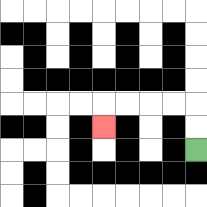{'start': '[8, 6]', 'end': '[4, 5]', 'path_directions': 'U,U,L,L,L,L,D', 'path_coordinates': '[[8, 6], [8, 5], [8, 4], [7, 4], [6, 4], [5, 4], [4, 4], [4, 5]]'}